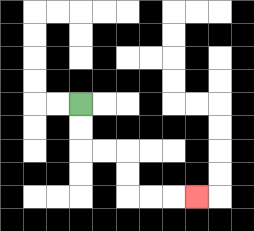{'start': '[3, 4]', 'end': '[8, 8]', 'path_directions': 'D,D,R,R,D,D,R,R,R', 'path_coordinates': '[[3, 4], [3, 5], [3, 6], [4, 6], [5, 6], [5, 7], [5, 8], [6, 8], [7, 8], [8, 8]]'}